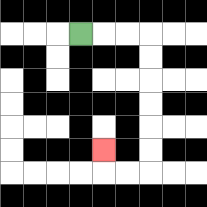{'start': '[3, 1]', 'end': '[4, 6]', 'path_directions': 'R,R,R,D,D,D,D,D,D,L,L,U', 'path_coordinates': '[[3, 1], [4, 1], [5, 1], [6, 1], [6, 2], [6, 3], [6, 4], [6, 5], [6, 6], [6, 7], [5, 7], [4, 7], [4, 6]]'}